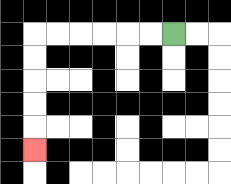{'start': '[7, 1]', 'end': '[1, 6]', 'path_directions': 'L,L,L,L,L,L,D,D,D,D,D', 'path_coordinates': '[[7, 1], [6, 1], [5, 1], [4, 1], [3, 1], [2, 1], [1, 1], [1, 2], [1, 3], [1, 4], [1, 5], [1, 6]]'}